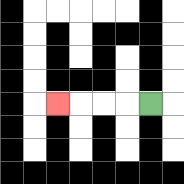{'start': '[6, 4]', 'end': '[2, 4]', 'path_directions': 'L,L,L,L', 'path_coordinates': '[[6, 4], [5, 4], [4, 4], [3, 4], [2, 4]]'}